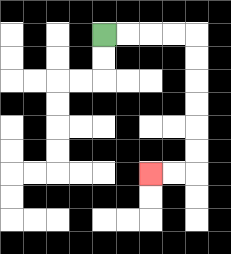{'start': '[4, 1]', 'end': '[6, 7]', 'path_directions': 'R,R,R,R,D,D,D,D,D,D,L,L', 'path_coordinates': '[[4, 1], [5, 1], [6, 1], [7, 1], [8, 1], [8, 2], [8, 3], [8, 4], [8, 5], [8, 6], [8, 7], [7, 7], [6, 7]]'}